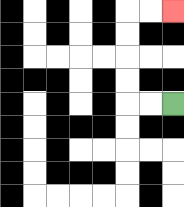{'start': '[7, 4]', 'end': '[7, 0]', 'path_directions': 'L,L,U,U,U,U,R,R', 'path_coordinates': '[[7, 4], [6, 4], [5, 4], [5, 3], [5, 2], [5, 1], [5, 0], [6, 0], [7, 0]]'}